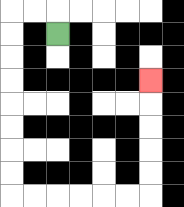{'start': '[2, 1]', 'end': '[6, 3]', 'path_directions': 'U,L,L,D,D,D,D,D,D,D,D,R,R,R,R,R,R,U,U,U,U,U', 'path_coordinates': '[[2, 1], [2, 0], [1, 0], [0, 0], [0, 1], [0, 2], [0, 3], [0, 4], [0, 5], [0, 6], [0, 7], [0, 8], [1, 8], [2, 8], [3, 8], [4, 8], [5, 8], [6, 8], [6, 7], [6, 6], [6, 5], [6, 4], [6, 3]]'}